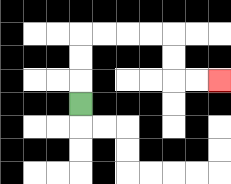{'start': '[3, 4]', 'end': '[9, 3]', 'path_directions': 'U,U,U,R,R,R,R,D,D,R,R', 'path_coordinates': '[[3, 4], [3, 3], [3, 2], [3, 1], [4, 1], [5, 1], [6, 1], [7, 1], [7, 2], [7, 3], [8, 3], [9, 3]]'}